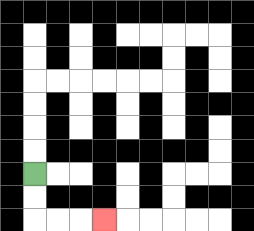{'start': '[1, 7]', 'end': '[4, 9]', 'path_directions': 'D,D,R,R,R', 'path_coordinates': '[[1, 7], [1, 8], [1, 9], [2, 9], [3, 9], [4, 9]]'}